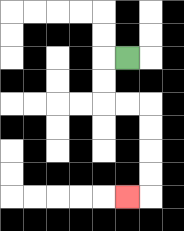{'start': '[5, 2]', 'end': '[5, 8]', 'path_directions': 'L,D,D,R,R,D,D,D,D,L', 'path_coordinates': '[[5, 2], [4, 2], [4, 3], [4, 4], [5, 4], [6, 4], [6, 5], [6, 6], [6, 7], [6, 8], [5, 8]]'}